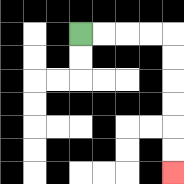{'start': '[3, 1]', 'end': '[7, 7]', 'path_directions': 'R,R,R,R,D,D,D,D,D,D', 'path_coordinates': '[[3, 1], [4, 1], [5, 1], [6, 1], [7, 1], [7, 2], [7, 3], [7, 4], [7, 5], [7, 6], [7, 7]]'}